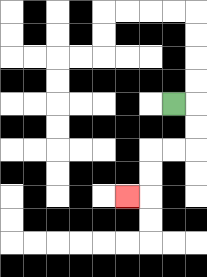{'start': '[7, 4]', 'end': '[5, 8]', 'path_directions': 'R,D,D,L,L,D,D,L', 'path_coordinates': '[[7, 4], [8, 4], [8, 5], [8, 6], [7, 6], [6, 6], [6, 7], [6, 8], [5, 8]]'}